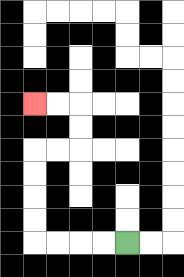{'start': '[5, 10]', 'end': '[1, 4]', 'path_directions': 'L,L,L,L,U,U,U,U,R,R,U,U,L,L', 'path_coordinates': '[[5, 10], [4, 10], [3, 10], [2, 10], [1, 10], [1, 9], [1, 8], [1, 7], [1, 6], [2, 6], [3, 6], [3, 5], [3, 4], [2, 4], [1, 4]]'}